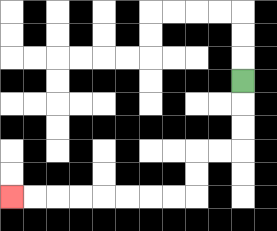{'start': '[10, 3]', 'end': '[0, 8]', 'path_directions': 'D,D,D,L,L,D,D,L,L,L,L,L,L,L,L', 'path_coordinates': '[[10, 3], [10, 4], [10, 5], [10, 6], [9, 6], [8, 6], [8, 7], [8, 8], [7, 8], [6, 8], [5, 8], [4, 8], [3, 8], [2, 8], [1, 8], [0, 8]]'}